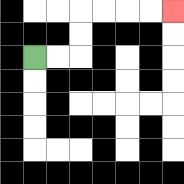{'start': '[1, 2]', 'end': '[7, 0]', 'path_directions': 'R,R,U,U,R,R,R,R', 'path_coordinates': '[[1, 2], [2, 2], [3, 2], [3, 1], [3, 0], [4, 0], [5, 0], [6, 0], [7, 0]]'}